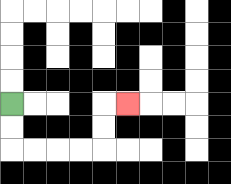{'start': '[0, 4]', 'end': '[5, 4]', 'path_directions': 'D,D,R,R,R,R,U,U,R', 'path_coordinates': '[[0, 4], [0, 5], [0, 6], [1, 6], [2, 6], [3, 6], [4, 6], [4, 5], [4, 4], [5, 4]]'}